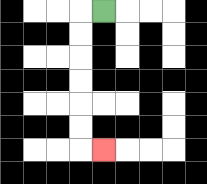{'start': '[4, 0]', 'end': '[4, 6]', 'path_directions': 'L,D,D,D,D,D,D,R', 'path_coordinates': '[[4, 0], [3, 0], [3, 1], [3, 2], [3, 3], [3, 4], [3, 5], [3, 6], [4, 6]]'}